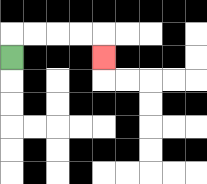{'start': '[0, 2]', 'end': '[4, 2]', 'path_directions': 'U,R,R,R,R,D', 'path_coordinates': '[[0, 2], [0, 1], [1, 1], [2, 1], [3, 1], [4, 1], [4, 2]]'}